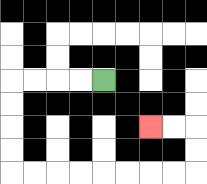{'start': '[4, 3]', 'end': '[6, 5]', 'path_directions': 'L,L,L,L,D,D,D,D,R,R,R,R,R,R,R,R,U,U,L,L', 'path_coordinates': '[[4, 3], [3, 3], [2, 3], [1, 3], [0, 3], [0, 4], [0, 5], [0, 6], [0, 7], [1, 7], [2, 7], [3, 7], [4, 7], [5, 7], [6, 7], [7, 7], [8, 7], [8, 6], [8, 5], [7, 5], [6, 5]]'}